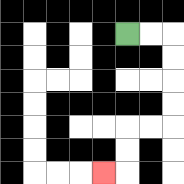{'start': '[5, 1]', 'end': '[4, 7]', 'path_directions': 'R,R,D,D,D,D,L,L,D,D,L', 'path_coordinates': '[[5, 1], [6, 1], [7, 1], [7, 2], [7, 3], [7, 4], [7, 5], [6, 5], [5, 5], [5, 6], [5, 7], [4, 7]]'}